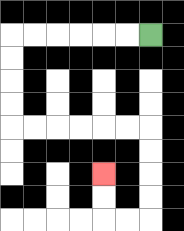{'start': '[6, 1]', 'end': '[4, 7]', 'path_directions': 'L,L,L,L,L,L,D,D,D,D,R,R,R,R,R,R,D,D,D,D,L,L,U,U', 'path_coordinates': '[[6, 1], [5, 1], [4, 1], [3, 1], [2, 1], [1, 1], [0, 1], [0, 2], [0, 3], [0, 4], [0, 5], [1, 5], [2, 5], [3, 5], [4, 5], [5, 5], [6, 5], [6, 6], [6, 7], [6, 8], [6, 9], [5, 9], [4, 9], [4, 8], [4, 7]]'}